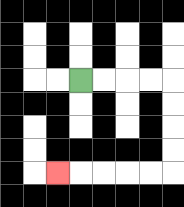{'start': '[3, 3]', 'end': '[2, 7]', 'path_directions': 'R,R,R,R,D,D,D,D,L,L,L,L,L', 'path_coordinates': '[[3, 3], [4, 3], [5, 3], [6, 3], [7, 3], [7, 4], [7, 5], [7, 6], [7, 7], [6, 7], [5, 7], [4, 7], [3, 7], [2, 7]]'}